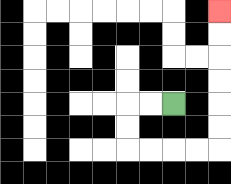{'start': '[7, 4]', 'end': '[9, 0]', 'path_directions': 'L,L,D,D,R,R,R,R,U,U,U,U,U,U', 'path_coordinates': '[[7, 4], [6, 4], [5, 4], [5, 5], [5, 6], [6, 6], [7, 6], [8, 6], [9, 6], [9, 5], [9, 4], [9, 3], [9, 2], [9, 1], [9, 0]]'}